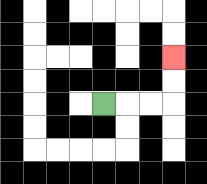{'start': '[4, 4]', 'end': '[7, 2]', 'path_directions': 'R,R,R,U,U', 'path_coordinates': '[[4, 4], [5, 4], [6, 4], [7, 4], [7, 3], [7, 2]]'}